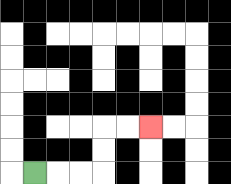{'start': '[1, 7]', 'end': '[6, 5]', 'path_directions': 'R,R,R,U,U,R,R', 'path_coordinates': '[[1, 7], [2, 7], [3, 7], [4, 7], [4, 6], [4, 5], [5, 5], [6, 5]]'}